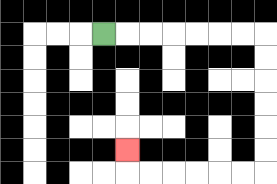{'start': '[4, 1]', 'end': '[5, 6]', 'path_directions': 'R,R,R,R,R,R,R,D,D,D,D,D,D,L,L,L,L,L,L,U', 'path_coordinates': '[[4, 1], [5, 1], [6, 1], [7, 1], [8, 1], [9, 1], [10, 1], [11, 1], [11, 2], [11, 3], [11, 4], [11, 5], [11, 6], [11, 7], [10, 7], [9, 7], [8, 7], [7, 7], [6, 7], [5, 7], [5, 6]]'}